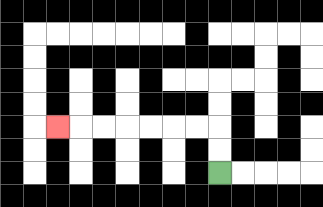{'start': '[9, 7]', 'end': '[2, 5]', 'path_directions': 'U,U,L,L,L,L,L,L,L', 'path_coordinates': '[[9, 7], [9, 6], [9, 5], [8, 5], [7, 5], [6, 5], [5, 5], [4, 5], [3, 5], [2, 5]]'}